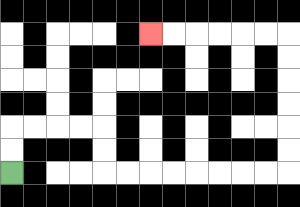{'start': '[0, 7]', 'end': '[6, 1]', 'path_directions': 'U,U,R,R,R,R,D,D,R,R,R,R,R,R,R,R,U,U,U,U,U,U,L,L,L,L,L,L', 'path_coordinates': '[[0, 7], [0, 6], [0, 5], [1, 5], [2, 5], [3, 5], [4, 5], [4, 6], [4, 7], [5, 7], [6, 7], [7, 7], [8, 7], [9, 7], [10, 7], [11, 7], [12, 7], [12, 6], [12, 5], [12, 4], [12, 3], [12, 2], [12, 1], [11, 1], [10, 1], [9, 1], [8, 1], [7, 1], [6, 1]]'}